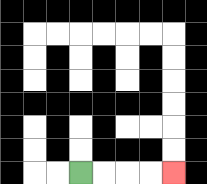{'start': '[3, 7]', 'end': '[7, 7]', 'path_directions': 'R,R,R,R', 'path_coordinates': '[[3, 7], [4, 7], [5, 7], [6, 7], [7, 7]]'}